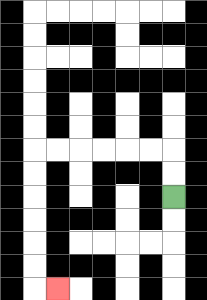{'start': '[7, 8]', 'end': '[2, 12]', 'path_directions': 'U,U,L,L,L,L,L,L,D,D,D,D,D,D,R', 'path_coordinates': '[[7, 8], [7, 7], [7, 6], [6, 6], [5, 6], [4, 6], [3, 6], [2, 6], [1, 6], [1, 7], [1, 8], [1, 9], [1, 10], [1, 11], [1, 12], [2, 12]]'}